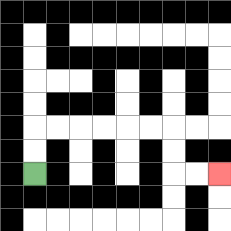{'start': '[1, 7]', 'end': '[9, 7]', 'path_directions': 'U,U,R,R,R,R,R,R,D,D,R,R', 'path_coordinates': '[[1, 7], [1, 6], [1, 5], [2, 5], [3, 5], [4, 5], [5, 5], [6, 5], [7, 5], [7, 6], [7, 7], [8, 7], [9, 7]]'}